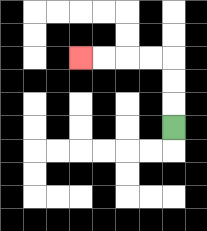{'start': '[7, 5]', 'end': '[3, 2]', 'path_directions': 'U,U,U,L,L,L,L', 'path_coordinates': '[[7, 5], [7, 4], [7, 3], [7, 2], [6, 2], [5, 2], [4, 2], [3, 2]]'}